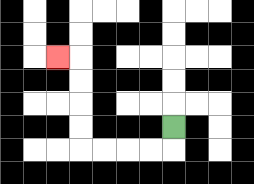{'start': '[7, 5]', 'end': '[2, 2]', 'path_directions': 'D,L,L,L,L,U,U,U,U,L', 'path_coordinates': '[[7, 5], [7, 6], [6, 6], [5, 6], [4, 6], [3, 6], [3, 5], [3, 4], [3, 3], [3, 2], [2, 2]]'}